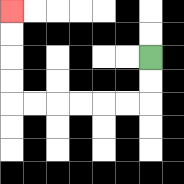{'start': '[6, 2]', 'end': '[0, 0]', 'path_directions': 'D,D,L,L,L,L,L,L,U,U,U,U', 'path_coordinates': '[[6, 2], [6, 3], [6, 4], [5, 4], [4, 4], [3, 4], [2, 4], [1, 4], [0, 4], [0, 3], [0, 2], [0, 1], [0, 0]]'}